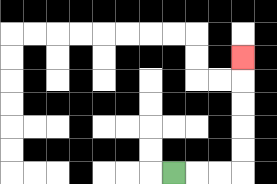{'start': '[7, 7]', 'end': '[10, 2]', 'path_directions': 'R,R,R,U,U,U,U,U', 'path_coordinates': '[[7, 7], [8, 7], [9, 7], [10, 7], [10, 6], [10, 5], [10, 4], [10, 3], [10, 2]]'}